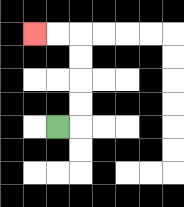{'start': '[2, 5]', 'end': '[1, 1]', 'path_directions': 'R,U,U,U,U,L,L', 'path_coordinates': '[[2, 5], [3, 5], [3, 4], [3, 3], [3, 2], [3, 1], [2, 1], [1, 1]]'}